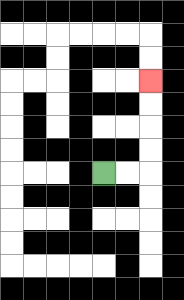{'start': '[4, 7]', 'end': '[6, 3]', 'path_directions': 'R,R,U,U,U,U', 'path_coordinates': '[[4, 7], [5, 7], [6, 7], [6, 6], [6, 5], [6, 4], [6, 3]]'}